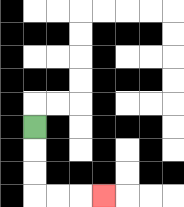{'start': '[1, 5]', 'end': '[4, 8]', 'path_directions': 'D,D,D,R,R,R', 'path_coordinates': '[[1, 5], [1, 6], [1, 7], [1, 8], [2, 8], [3, 8], [4, 8]]'}